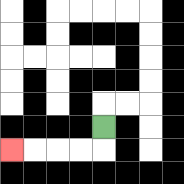{'start': '[4, 5]', 'end': '[0, 6]', 'path_directions': 'D,L,L,L,L', 'path_coordinates': '[[4, 5], [4, 6], [3, 6], [2, 6], [1, 6], [0, 6]]'}